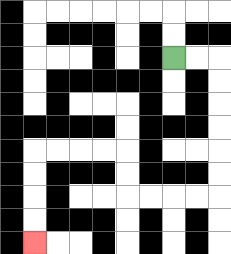{'start': '[7, 2]', 'end': '[1, 10]', 'path_directions': 'R,R,D,D,D,D,D,D,L,L,L,L,U,U,L,L,L,L,D,D,D,D', 'path_coordinates': '[[7, 2], [8, 2], [9, 2], [9, 3], [9, 4], [9, 5], [9, 6], [9, 7], [9, 8], [8, 8], [7, 8], [6, 8], [5, 8], [5, 7], [5, 6], [4, 6], [3, 6], [2, 6], [1, 6], [1, 7], [1, 8], [1, 9], [1, 10]]'}